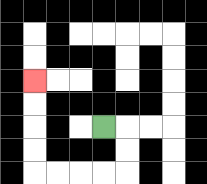{'start': '[4, 5]', 'end': '[1, 3]', 'path_directions': 'R,D,D,L,L,L,L,U,U,U,U', 'path_coordinates': '[[4, 5], [5, 5], [5, 6], [5, 7], [4, 7], [3, 7], [2, 7], [1, 7], [1, 6], [1, 5], [1, 4], [1, 3]]'}